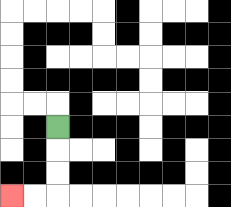{'start': '[2, 5]', 'end': '[0, 8]', 'path_directions': 'D,D,D,L,L', 'path_coordinates': '[[2, 5], [2, 6], [2, 7], [2, 8], [1, 8], [0, 8]]'}